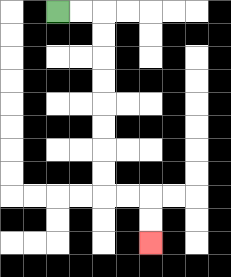{'start': '[2, 0]', 'end': '[6, 10]', 'path_directions': 'R,R,D,D,D,D,D,D,D,D,R,R,D,D', 'path_coordinates': '[[2, 0], [3, 0], [4, 0], [4, 1], [4, 2], [4, 3], [4, 4], [4, 5], [4, 6], [4, 7], [4, 8], [5, 8], [6, 8], [6, 9], [6, 10]]'}